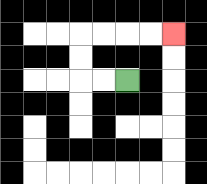{'start': '[5, 3]', 'end': '[7, 1]', 'path_directions': 'L,L,U,U,R,R,R,R', 'path_coordinates': '[[5, 3], [4, 3], [3, 3], [3, 2], [3, 1], [4, 1], [5, 1], [6, 1], [7, 1]]'}